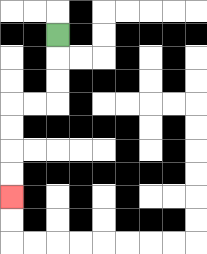{'start': '[2, 1]', 'end': '[0, 8]', 'path_directions': 'D,D,D,L,L,D,D,D,D', 'path_coordinates': '[[2, 1], [2, 2], [2, 3], [2, 4], [1, 4], [0, 4], [0, 5], [0, 6], [0, 7], [0, 8]]'}